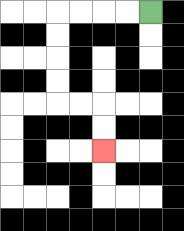{'start': '[6, 0]', 'end': '[4, 6]', 'path_directions': 'L,L,L,L,D,D,D,D,R,R,D,D', 'path_coordinates': '[[6, 0], [5, 0], [4, 0], [3, 0], [2, 0], [2, 1], [2, 2], [2, 3], [2, 4], [3, 4], [4, 4], [4, 5], [4, 6]]'}